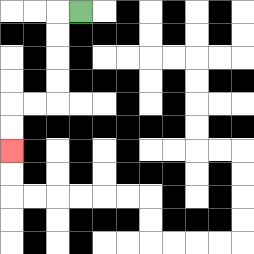{'start': '[3, 0]', 'end': '[0, 6]', 'path_directions': 'L,D,D,D,D,L,L,D,D', 'path_coordinates': '[[3, 0], [2, 0], [2, 1], [2, 2], [2, 3], [2, 4], [1, 4], [0, 4], [0, 5], [0, 6]]'}